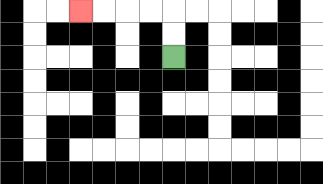{'start': '[7, 2]', 'end': '[3, 0]', 'path_directions': 'U,U,L,L,L,L', 'path_coordinates': '[[7, 2], [7, 1], [7, 0], [6, 0], [5, 0], [4, 0], [3, 0]]'}